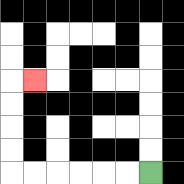{'start': '[6, 7]', 'end': '[1, 3]', 'path_directions': 'L,L,L,L,L,L,U,U,U,U,R', 'path_coordinates': '[[6, 7], [5, 7], [4, 7], [3, 7], [2, 7], [1, 7], [0, 7], [0, 6], [0, 5], [0, 4], [0, 3], [1, 3]]'}